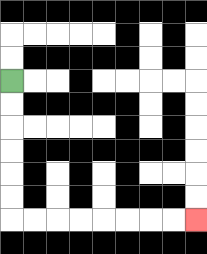{'start': '[0, 3]', 'end': '[8, 9]', 'path_directions': 'D,D,D,D,D,D,R,R,R,R,R,R,R,R', 'path_coordinates': '[[0, 3], [0, 4], [0, 5], [0, 6], [0, 7], [0, 8], [0, 9], [1, 9], [2, 9], [3, 9], [4, 9], [5, 9], [6, 9], [7, 9], [8, 9]]'}